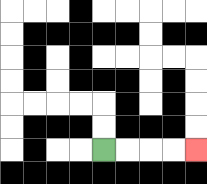{'start': '[4, 6]', 'end': '[8, 6]', 'path_directions': 'R,R,R,R', 'path_coordinates': '[[4, 6], [5, 6], [6, 6], [7, 6], [8, 6]]'}